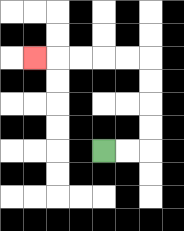{'start': '[4, 6]', 'end': '[1, 2]', 'path_directions': 'R,R,U,U,U,U,L,L,L,L,L', 'path_coordinates': '[[4, 6], [5, 6], [6, 6], [6, 5], [6, 4], [6, 3], [6, 2], [5, 2], [4, 2], [3, 2], [2, 2], [1, 2]]'}